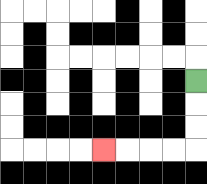{'start': '[8, 3]', 'end': '[4, 6]', 'path_directions': 'D,D,D,L,L,L,L', 'path_coordinates': '[[8, 3], [8, 4], [8, 5], [8, 6], [7, 6], [6, 6], [5, 6], [4, 6]]'}